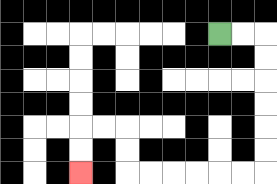{'start': '[9, 1]', 'end': '[3, 7]', 'path_directions': 'R,R,D,D,D,D,D,D,L,L,L,L,L,L,U,U,L,L,D,D', 'path_coordinates': '[[9, 1], [10, 1], [11, 1], [11, 2], [11, 3], [11, 4], [11, 5], [11, 6], [11, 7], [10, 7], [9, 7], [8, 7], [7, 7], [6, 7], [5, 7], [5, 6], [5, 5], [4, 5], [3, 5], [3, 6], [3, 7]]'}